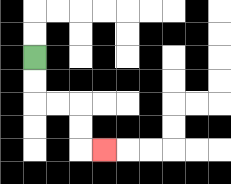{'start': '[1, 2]', 'end': '[4, 6]', 'path_directions': 'D,D,R,R,D,D,R', 'path_coordinates': '[[1, 2], [1, 3], [1, 4], [2, 4], [3, 4], [3, 5], [3, 6], [4, 6]]'}